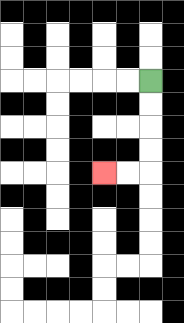{'start': '[6, 3]', 'end': '[4, 7]', 'path_directions': 'D,D,D,D,L,L', 'path_coordinates': '[[6, 3], [6, 4], [6, 5], [6, 6], [6, 7], [5, 7], [4, 7]]'}